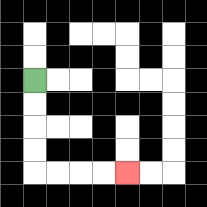{'start': '[1, 3]', 'end': '[5, 7]', 'path_directions': 'D,D,D,D,R,R,R,R', 'path_coordinates': '[[1, 3], [1, 4], [1, 5], [1, 6], [1, 7], [2, 7], [3, 7], [4, 7], [5, 7]]'}